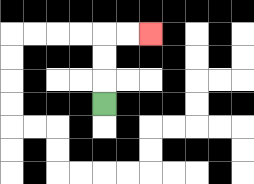{'start': '[4, 4]', 'end': '[6, 1]', 'path_directions': 'U,U,U,R,R', 'path_coordinates': '[[4, 4], [4, 3], [4, 2], [4, 1], [5, 1], [6, 1]]'}